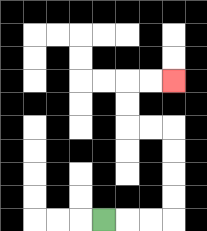{'start': '[4, 9]', 'end': '[7, 3]', 'path_directions': 'R,R,R,U,U,U,U,L,L,U,U,R,R', 'path_coordinates': '[[4, 9], [5, 9], [6, 9], [7, 9], [7, 8], [7, 7], [7, 6], [7, 5], [6, 5], [5, 5], [5, 4], [5, 3], [6, 3], [7, 3]]'}